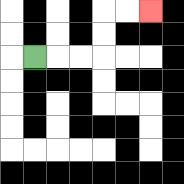{'start': '[1, 2]', 'end': '[6, 0]', 'path_directions': 'R,R,R,U,U,R,R', 'path_coordinates': '[[1, 2], [2, 2], [3, 2], [4, 2], [4, 1], [4, 0], [5, 0], [6, 0]]'}